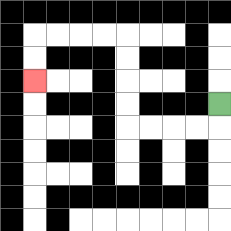{'start': '[9, 4]', 'end': '[1, 3]', 'path_directions': 'D,L,L,L,L,U,U,U,U,L,L,L,L,D,D', 'path_coordinates': '[[9, 4], [9, 5], [8, 5], [7, 5], [6, 5], [5, 5], [5, 4], [5, 3], [5, 2], [5, 1], [4, 1], [3, 1], [2, 1], [1, 1], [1, 2], [1, 3]]'}